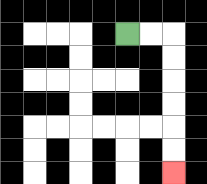{'start': '[5, 1]', 'end': '[7, 7]', 'path_directions': 'R,R,D,D,D,D,D,D', 'path_coordinates': '[[5, 1], [6, 1], [7, 1], [7, 2], [7, 3], [7, 4], [7, 5], [7, 6], [7, 7]]'}